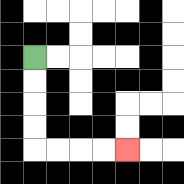{'start': '[1, 2]', 'end': '[5, 6]', 'path_directions': 'D,D,D,D,R,R,R,R', 'path_coordinates': '[[1, 2], [1, 3], [1, 4], [1, 5], [1, 6], [2, 6], [3, 6], [4, 6], [5, 6]]'}